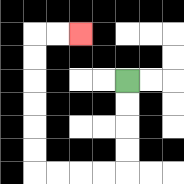{'start': '[5, 3]', 'end': '[3, 1]', 'path_directions': 'D,D,D,D,L,L,L,L,U,U,U,U,U,U,R,R', 'path_coordinates': '[[5, 3], [5, 4], [5, 5], [5, 6], [5, 7], [4, 7], [3, 7], [2, 7], [1, 7], [1, 6], [1, 5], [1, 4], [1, 3], [1, 2], [1, 1], [2, 1], [3, 1]]'}